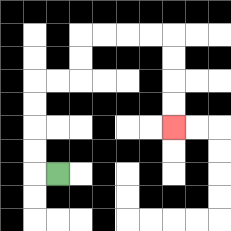{'start': '[2, 7]', 'end': '[7, 5]', 'path_directions': 'L,U,U,U,U,R,R,U,U,R,R,R,R,D,D,D,D', 'path_coordinates': '[[2, 7], [1, 7], [1, 6], [1, 5], [1, 4], [1, 3], [2, 3], [3, 3], [3, 2], [3, 1], [4, 1], [5, 1], [6, 1], [7, 1], [7, 2], [7, 3], [7, 4], [7, 5]]'}